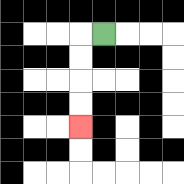{'start': '[4, 1]', 'end': '[3, 5]', 'path_directions': 'L,D,D,D,D', 'path_coordinates': '[[4, 1], [3, 1], [3, 2], [3, 3], [3, 4], [3, 5]]'}